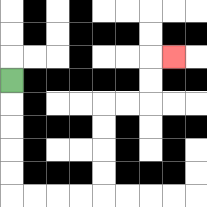{'start': '[0, 3]', 'end': '[7, 2]', 'path_directions': 'D,D,D,D,D,R,R,R,R,U,U,U,U,R,R,U,U,R', 'path_coordinates': '[[0, 3], [0, 4], [0, 5], [0, 6], [0, 7], [0, 8], [1, 8], [2, 8], [3, 8], [4, 8], [4, 7], [4, 6], [4, 5], [4, 4], [5, 4], [6, 4], [6, 3], [6, 2], [7, 2]]'}